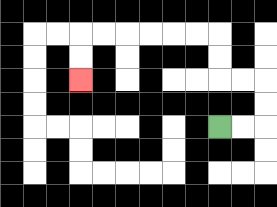{'start': '[9, 5]', 'end': '[3, 3]', 'path_directions': 'R,R,U,U,L,L,U,U,L,L,L,L,L,L,D,D', 'path_coordinates': '[[9, 5], [10, 5], [11, 5], [11, 4], [11, 3], [10, 3], [9, 3], [9, 2], [9, 1], [8, 1], [7, 1], [6, 1], [5, 1], [4, 1], [3, 1], [3, 2], [3, 3]]'}